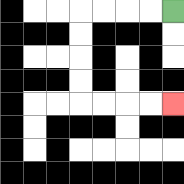{'start': '[7, 0]', 'end': '[7, 4]', 'path_directions': 'L,L,L,L,D,D,D,D,R,R,R,R', 'path_coordinates': '[[7, 0], [6, 0], [5, 0], [4, 0], [3, 0], [3, 1], [3, 2], [3, 3], [3, 4], [4, 4], [5, 4], [6, 4], [7, 4]]'}